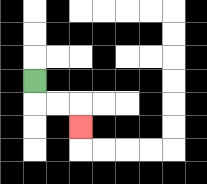{'start': '[1, 3]', 'end': '[3, 5]', 'path_directions': 'D,R,R,D', 'path_coordinates': '[[1, 3], [1, 4], [2, 4], [3, 4], [3, 5]]'}